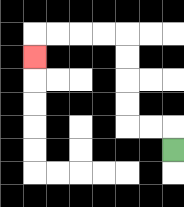{'start': '[7, 6]', 'end': '[1, 2]', 'path_directions': 'U,L,L,U,U,U,U,L,L,L,L,D', 'path_coordinates': '[[7, 6], [7, 5], [6, 5], [5, 5], [5, 4], [5, 3], [5, 2], [5, 1], [4, 1], [3, 1], [2, 1], [1, 1], [1, 2]]'}